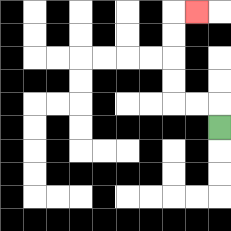{'start': '[9, 5]', 'end': '[8, 0]', 'path_directions': 'U,L,L,U,U,U,U,R', 'path_coordinates': '[[9, 5], [9, 4], [8, 4], [7, 4], [7, 3], [7, 2], [7, 1], [7, 0], [8, 0]]'}